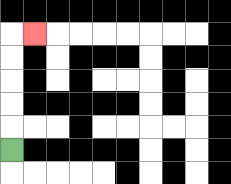{'start': '[0, 6]', 'end': '[1, 1]', 'path_directions': 'U,U,U,U,U,R', 'path_coordinates': '[[0, 6], [0, 5], [0, 4], [0, 3], [0, 2], [0, 1], [1, 1]]'}